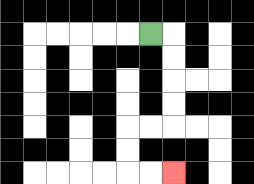{'start': '[6, 1]', 'end': '[7, 7]', 'path_directions': 'R,D,D,D,D,L,L,D,D,R,R', 'path_coordinates': '[[6, 1], [7, 1], [7, 2], [7, 3], [7, 4], [7, 5], [6, 5], [5, 5], [5, 6], [5, 7], [6, 7], [7, 7]]'}